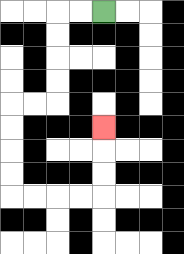{'start': '[4, 0]', 'end': '[4, 5]', 'path_directions': 'L,L,D,D,D,D,L,L,D,D,D,D,R,R,R,R,U,U,U', 'path_coordinates': '[[4, 0], [3, 0], [2, 0], [2, 1], [2, 2], [2, 3], [2, 4], [1, 4], [0, 4], [0, 5], [0, 6], [0, 7], [0, 8], [1, 8], [2, 8], [3, 8], [4, 8], [4, 7], [4, 6], [4, 5]]'}